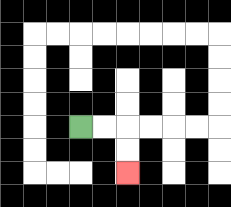{'start': '[3, 5]', 'end': '[5, 7]', 'path_directions': 'R,R,D,D', 'path_coordinates': '[[3, 5], [4, 5], [5, 5], [5, 6], [5, 7]]'}